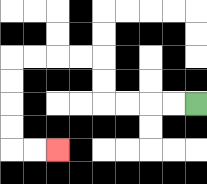{'start': '[8, 4]', 'end': '[2, 6]', 'path_directions': 'L,L,L,L,U,U,L,L,L,L,D,D,D,D,R,R', 'path_coordinates': '[[8, 4], [7, 4], [6, 4], [5, 4], [4, 4], [4, 3], [4, 2], [3, 2], [2, 2], [1, 2], [0, 2], [0, 3], [0, 4], [0, 5], [0, 6], [1, 6], [2, 6]]'}